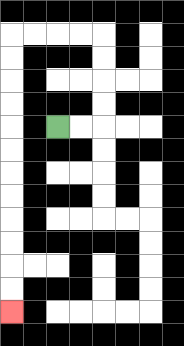{'start': '[2, 5]', 'end': '[0, 13]', 'path_directions': 'R,R,U,U,U,U,L,L,L,L,D,D,D,D,D,D,D,D,D,D,D,D', 'path_coordinates': '[[2, 5], [3, 5], [4, 5], [4, 4], [4, 3], [4, 2], [4, 1], [3, 1], [2, 1], [1, 1], [0, 1], [0, 2], [0, 3], [0, 4], [0, 5], [0, 6], [0, 7], [0, 8], [0, 9], [0, 10], [0, 11], [0, 12], [0, 13]]'}